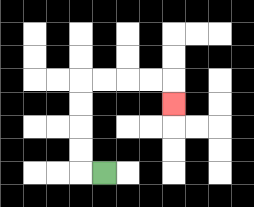{'start': '[4, 7]', 'end': '[7, 4]', 'path_directions': 'L,U,U,U,U,R,R,R,R,D', 'path_coordinates': '[[4, 7], [3, 7], [3, 6], [3, 5], [3, 4], [3, 3], [4, 3], [5, 3], [6, 3], [7, 3], [7, 4]]'}